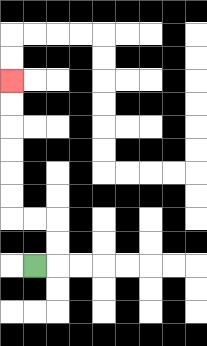{'start': '[1, 11]', 'end': '[0, 3]', 'path_directions': 'R,U,U,L,L,U,U,U,U,U,U', 'path_coordinates': '[[1, 11], [2, 11], [2, 10], [2, 9], [1, 9], [0, 9], [0, 8], [0, 7], [0, 6], [0, 5], [0, 4], [0, 3]]'}